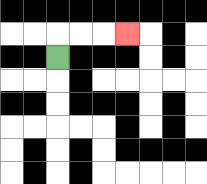{'start': '[2, 2]', 'end': '[5, 1]', 'path_directions': 'U,R,R,R', 'path_coordinates': '[[2, 2], [2, 1], [3, 1], [4, 1], [5, 1]]'}